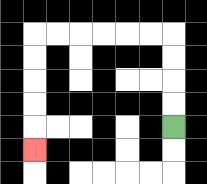{'start': '[7, 5]', 'end': '[1, 6]', 'path_directions': 'U,U,U,U,L,L,L,L,L,L,D,D,D,D,D', 'path_coordinates': '[[7, 5], [7, 4], [7, 3], [7, 2], [7, 1], [6, 1], [5, 1], [4, 1], [3, 1], [2, 1], [1, 1], [1, 2], [1, 3], [1, 4], [1, 5], [1, 6]]'}